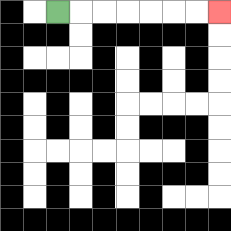{'start': '[2, 0]', 'end': '[9, 0]', 'path_directions': 'R,R,R,R,R,R,R', 'path_coordinates': '[[2, 0], [3, 0], [4, 0], [5, 0], [6, 0], [7, 0], [8, 0], [9, 0]]'}